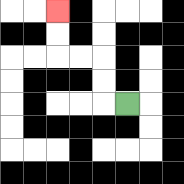{'start': '[5, 4]', 'end': '[2, 0]', 'path_directions': 'L,U,U,L,L,U,U', 'path_coordinates': '[[5, 4], [4, 4], [4, 3], [4, 2], [3, 2], [2, 2], [2, 1], [2, 0]]'}